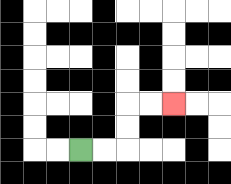{'start': '[3, 6]', 'end': '[7, 4]', 'path_directions': 'R,R,U,U,R,R', 'path_coordinates': '[[3, 6], [4, 6], [5, 6], [5, 5], [5, 4], [6, 4], [7, 4]]'}